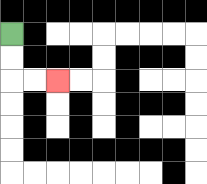{'start': '[0, 1]', 'end': '[2, 3]', 'path_directions': 'D,D,R,R', 'path_coordinates': '[[0, 1], [0, 2], [0, 3], [1, 3], [2, 3]]'}